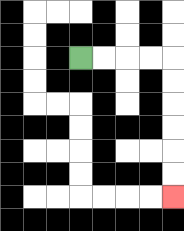{'start': '[3, 2]', 'end': '[7, 8]', 'path_directions': 'R,R,R,R,D,D,D,D,D,D', 'path_coordinates': '[[3, 2], [4, 2], [5, 2], [6, 2], [7, 2], [7, 3], [7, 4], [7, 5], [7, 6], [7, 7], [7, 8]]'}